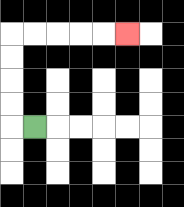{'start': '[1, 5]', 'end': '[5, 1]', 'path_directions': 'L,U,U,U,U,R,R,R,R,R', 'path_coordinates': '[[1, 5], [0, 5], [0, 4], [0, 3], [0, 2], [0, 1], [1, 1], [2, 1], [3, 1], [4, 1], [5, 1]]'}